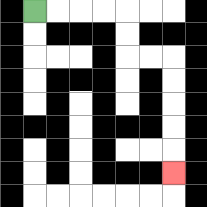{'start': '[1, 0]', 'end': '[7, 7]', 'path_directions': 'R,R,R,R,D,D,R,R,D,D,D,D,D', 'path_coordinates': '[[1, 0], [2, 0], [3, 0], [4, 0], [5, 0], [5, 1], [5, 2], [6, 2], [7, 2], [7, 3], [7, 4], [7, 5], [7, 6], [7, 7]]'}